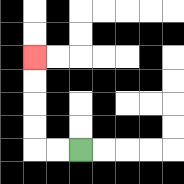{'start': '[3, 6]', 'end': '[1, 2]', 'path_directions': 'L,L,U,U,U,U', 'path_coordinates': '[[3, 6], [2, 6], [1, 6], [1, 5], [1, 4], [1, 3], [1, 2]]'}